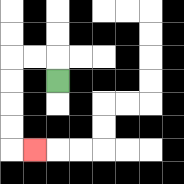{'start': '[2, 3]', 'end': '[1, 6]', 'path_directions': 'U,L,L,D,D,D,D,R', 'path_coordinates': '[[2, 3], [2, 2], [1, 2], [0, 2], [0, 3], [0, 4], [0, 5], [0, 6], [1, 6]]'}